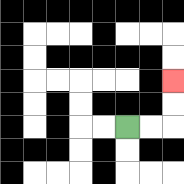{'start': '[5, 5]', 'end': '[7, 3]', 'path_directions': 'R,R,U,U', 'path_coordinates': '[[5, 5], [6, 5], [7, 5], [7, 4], [7, 3]]'}